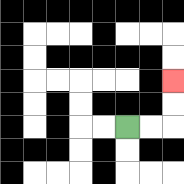{'start': '[5, 5]', 'end': '[7, 3]', 'path_directions': 'R,R,U,U', 'path_coordinates': '[[5, 5], [6, 5], [7, 5], [7, 4], [7, 3]]'}